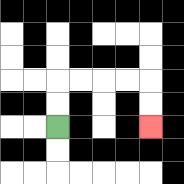{'start': '[2, 5]', 'end': '[6, 5]', 'path_directions': 'U,U,R,R,R,R,D,D', 'path_coordinates': '[[2, 5], [2, 4], [2, 3], [3, 3], [4, 3], [5, 3], [6, 3], [6, 4], [6, 5]]'}